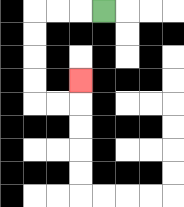{'start': '[4, 0]', 'end': '[3, 3]', 'path_directions': 'L,L,L,D,D,D,D,R,R,U', 'path_coordinates': '[[4, 0], [3, 0], [2, 0], [1, 0], [1, 1], [1, 2], [1, 3], [1, 4], [2, 4], [3, 4], [3, 3]]'}